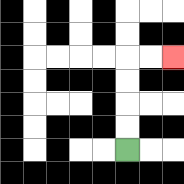{'start': '[5, 6]', 'end': '[7, 2]', 'path_directions': 'U,U,U,U,R,R', 'path_coordinates': '[[5, 6], [5, 5], [5, 4], [5, 3], [5, 2], [6, 2], [7, 2]]'}